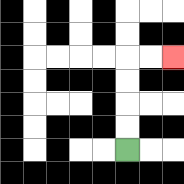{'start': '[5, 6]', 'end': '[7, 2]', 'path_directions': 'U,U,U,U,R,R', 'path_coordinates': '[[5, 6], [5, 5], [5, 4], [5, 3], [5, 2], [6, 2], [7, 2]]'}